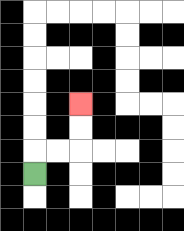{'start': '[1, 7]', 'end': '[3, 4]', 'path_directions': 'U,R,R,U,U', 'path_coordinates': '[[1, 7], [1, 6], [2, 6], [3, 6], [3, 5], [3, 4]]'}